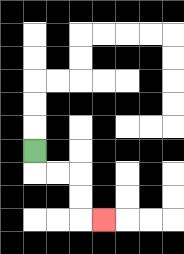{'start': '[1, 6]', 'end': '[4, 9]', 'path_directions': 'D,R,R,D,D,R', 'path_coordinates': '[[1, 6], [1, 7], [2, 7], [3, 7], [3, 8], [3, 9], [4, 9]]'}